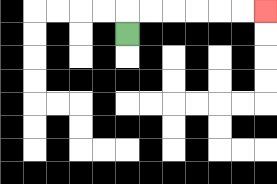{'start': '[5, 1]', 'end': '[11, 0]', 'path_directions': 'U,R,R,R,R,R,R', 'path_coordinates': '[[5, 1], [5, 0], [6, 0], [7, 0], [8, 0], [9, 0], [10, 0], [11, 0]]'}